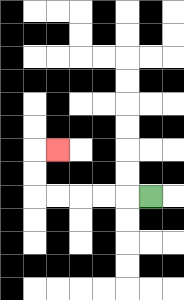{'start': '[6, 8]', 'end': '[2, 6]', 'path_directions': 'L,L,L,L,L,U,U,R', 'path_coordinates': '[[6, 8], [5, 8], [4, 8], [3, 8], [2, 8], [1, 8], [1, 7], [1, 6], [2, 6]]'}